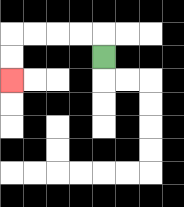{'start': '[4, 2]', 'end': '[0, 3]', 'path_directions': 'U,L,L,L,L,D,D', 'path_coordinates': '[[4, 2], [4, 1], [3, 1], [2, 1], [1, 1], [0, 1], [0, 2], [0, 3]]'}